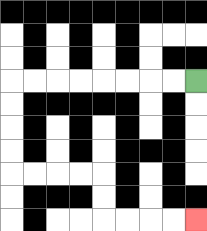{'start': '[8, 3]', 'end': '[8, 9]', 'path_directions': 'L,L,L,L,L,L,L,L,D,D,D,D,R,R,R,R,D,D,R,R,R,R', 'path_coordinates': '[[8, 3], [7, 3], [6, 3], [5, 3], [4, 3], [3, 3], [2, 3], [1, 3], [0, 3], [0, 4], [0, 5], [0, 6], [0, 7], [1, 7], [2, 7], [3, 7], [4, 7], [4, 8], [4, 9], [5, 9], [6, 9], [7, 9], [8, 9]]'}